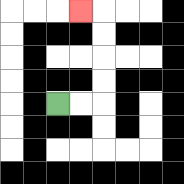{'start': '[2, 4]', 'end': '[3, 0]', 'path_directions': 'R,R,U,U,U,U,L', 'path_coordinates': '[[2, 4], [3, 4], [4, 4], [4, 3], [4, 2], [4, 1], [4, 0], [3, 0]]'}